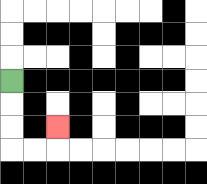{'start': '[0, 3]', 'end': '[2, 5]', 'path_directions': 'D,D,D,R,R,U', 'path_coordinates': '[[0, 3], [0, 4], [0, 5], [0, 6], [1, 6], [2, 6], [2, 5]]'}